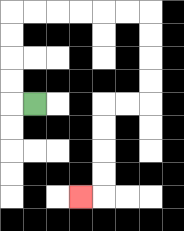{'start': '[1, 4]', 'end': '[3, 8]', 'path_directions': 'L,U,U,U,U,R,R,R,R,R,R,D,D,D,D,L,L,D,D,D,D,L', 'path_coordinates': '[[1, 4], [0, 4], [0, 3], [0, 2], [0, 1], [0, 0], [1, 0], [2, 0], [3, 0], [4, 0], [5, 0], [6, 0], [6, 1], [6, 2], [6, 3], [6, 4], [5, 4], [4, 4], [4, 5], [4, 6], [4, 7], [4, 8], [3, 8]]'}